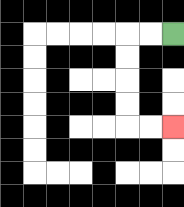{'start': '[7, 1]', 'end': '[7, 5]', 'path_directions': 'L,L,D,D,D,D,R,R', 'path_coordinates': '[[7, 1], [6, 1], [5, 1], [5, 2], [5, 3], [5, 4], [5, 5], [6, 5], [7, 5]]'}